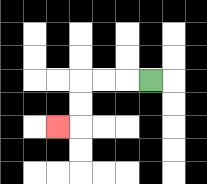{'start': '[6, 3]', 'end': '[2, 5]', 'path_directions': 'L,L,L,D,D,L', 'path_coordinates': '[[6, 3], [5, 3], [4, 3], [3, 3], [3, 4], [3, 5], [2, 5]]'}